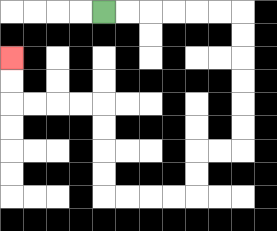{'start': '[4, 0]', 'end': '[0, 2]', 'path_directions': 'R,R,R,R,R,R,D,D,D,D,D,D,L,L,D,D,L,L,L,L,U,U,U,U,L,L,L,L,U,U', 'path_coordinates': '[[4, 0], [5, 0], [6, 0], [7, 0], [8, 0], [9, 0], [10, 0], [10, 1], [10, 2], [10, 3], [10, 4], [10, 5], [10, 6], [9, 6], [8, 6], [8, 7], [8, 8], [7, 8], [6, 8], [5, 8], [4, 8], [4, 7], [4, 6], [4, 5], [4, 4], [3, 4], [2, 4], [1, 4], [0, 4], [0, 3], [0, 2]]'}